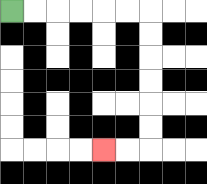{'start': '[0, 0]', 'end': '[4, 6]', 'path_directions': 'R,R,R,R,R,R,D,D,D,D,D,D,L,L', 'path_coordinates': '[[0, 0], [1, 0], [2, 0], [3, 0], [4, 0], [5, 0], [6, 0], [6, 1], [6, 2], [6, 3], [6, 4], [6, 5], [6, 6], [5, 6], [4, 6]]'}